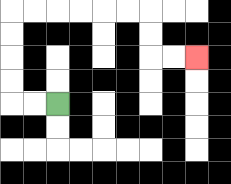{'start': '[2, 4]', 'end': '[8, 2]', 'path_directions': 'L,L,U,U,U,U,R,R,R,R,R,R,D,D,R,R', 'path_coordinates': '[[2, 4], [1, 4], [0, 4], [0, 3], [0, 2], [0, 1], [0, 0], [1, 0], [2, 0], [3, 0], [4, 0], [5, 0], [6, 0], [6, 1], [6, 2], [7, 2], [8, 2]]'}